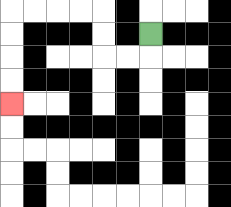{'start': '[6, 1]', 'end': '[0, 4]', 'path_directions': 'D,L,L,U,U,L,L,L,L,D,D,D,D', 'path_coordinates': '[[6, 1], [6, 2], [5, 2], [4, 2], [4, 1], [4, 0], [3, 0], [2, 0], [1, 0], [0, 0], [0, 1], [0, 2], [0, 3], [0, 4]]'}